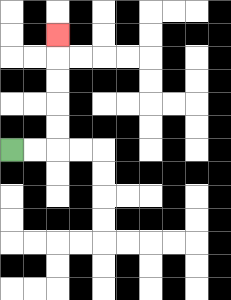{'start': '[0, 6]', 'end': '[2, 1]', 'path_directions': 'R,R,U,U,U,U,U', 'path_coordinates': '[[0, 6], [1, 6], [2, 6], [2, 5], [2, 4], [2, 3], [2, 2], [2, 1]]'}